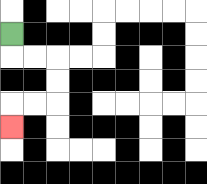{'start': '[0, 1]', 'end': '[0, 5]', 'path_directions': 'D,R,R,D,D,L,L,D', 'path_coordinates': '[[0, 1], [0, 2], [1, 2], [2, 2], [2, 3], [2, 4], [1, 4], [0, 4], [0, 5]]'}